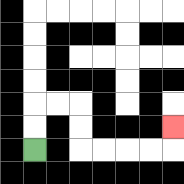{'start': '[1, 6]', 'end': '[7, 5]', 'path_directions': 'U,U,R,R,D,D,R,R,R,R,U', 'path_coordinates': '[[1, 6], [1, 5], [1, 4], [2, 4], [3, 4], [3, 5], [3, 6], [4, 6], [5, 6], [6, 6], [7, 6], [7, 5]]'}